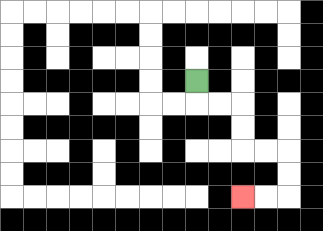{'start': '[8, 3]', 'end': '[10, 8]', 'path_directions': 'D,R,R,D,D,R,R,D,D,L,L', 'path_coordinates': '[[8, 3], [8, 4], [9, 4], [10, 4], [10, 5], [10, 6], [11, 6], [12, 6], [12, 7], [12, 8], [11, 8], [10, 8]]'}